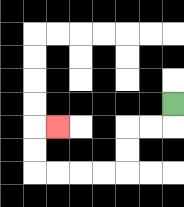{'start': '[7, 4]', 'end': '[2, 5]', 'path_directions': 'D,L,L,D,D,L,L,L,L,U,U,R', 'path_coordinates': '[[7, 4], [7, 5], [6, 5], [5, 5], [5, 6], [5, 7], [4, 7], [3, 7], [2, 7], [1, 7], [1, 6], [1, 5], [2, 5]]'}